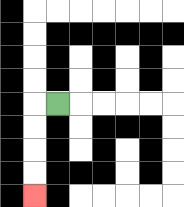{'start': '[2, 4]', 'end': '[1, 8]', 'path_directions': 'L,D,D,D,D', 'path_coordinates': '[[2, 4], [1, 4], [1, 5], [1, 6], [1, 7], [1, 8]]'}